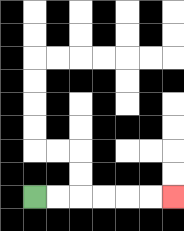{'start': '[1, 8]', 'end': '[7, 8]', 'path_directions': 'R,R,R,R,R,R', 'path_coordinates': '[[1, 8], [2, 8], [3, 8], [4, 8], [5, 8], [6, 8], [7, 8]]'}